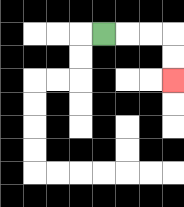{'start': '[4, 1]', 'end': '[7, 3]', 'path_directions': 'R,R,R,D,D', 'path_coordinates': '[[4, 1], [5, 1], [6, 1], [7, 1], [7, 2], [7, 3]]'}